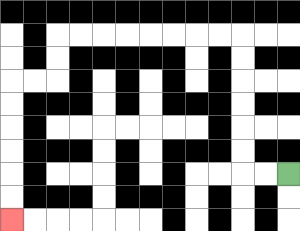{'start': '[12, 7]', 'end': '[0, 9]', 'path_directions': 'L,L,U,U,U,U,U,U,L,L,L,L,L,L,L,L,D,D,L,L,D,D,D,D,D,D', 'path_coordinates': '[[12, 7], [11, 7], [10, 7], [10, 6], [10, 5], [10, 4], [10, 3], [10, 2], [10, 1], [9, 1], [8, 1], [7, 1], [6, 1], [5, 1], [4, 1], [3, 1], [2, 1], [2, 2], [2, 3], [1, 3], [0, 3], [0, 4], [0, 5], [0, 6], [0, 7], [0, 8], [0, 9]]'}